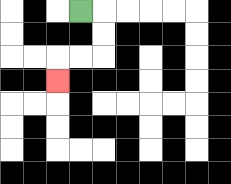{'start': '[3, 0]', 'end': '[2, 3]', 'path_directions': 'R,D,D,L,L,D', 'path_coordinates': '[[3, 0], [4, 0], [4, 1], [4, 2], [3, 2], [2, 2], [2, 3]]'}